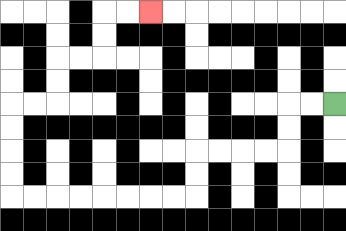{'start': '[14, 4]', 'end': '[6, 0]', 'path_directions': 'L,L,D,D,L,L,L,L,D,D,L,L,L,L,L,L,L,L,U,U,U,U,R,R,U,U,R,R,U,U,R,R', 'path_coordinates': '[[14, 4], [13, 4], [12, 4], [12, 5], [12, 6], [11, 6], [10, 6], [9, 6], [8, 6], [8, 7], [8, 8], [7, 8], [6, 8], [5, 8], [4, 8], [3, 8], [2, 8], [1, 8], [0, 8], [0, 7], [0, 6], [0, 5], [0, 4], [1, 4], [2, 4], [2, 3], [2, 2], [3, 2], [4, 2], [4, 1], [4, 0], [5, 0], [6, 0]]'}